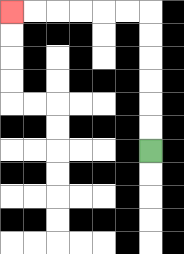{'start': '[6, 6]', 'end': '[0, 0]', 'path_directions': 'U,U,U,U,U,U,L,L,L,L,L,L', 'path_coordinates': '[[6, 6], [6, 5], [6, 4], [6, 3], [6, 2], [6, 1], [6, 0], [5, 0], [4, 0], [3, 0], [2, 0], [1, 0], [0, 0]]'}